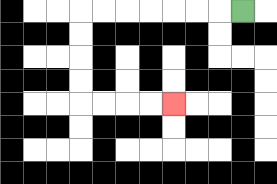{'start': '[10, 0]', 'end': '[7, 4]', 'path_directions': 'L,L,L,L,L,L,L,D,D,D,D,R,R,R,R', 'path_coordinates': '[[10, 0], [9, 0], [8, 0], [7, 0], [6, 0], [5, 0], [4, 0], [3, 0], [3, 1], [3, 2], [3, 3], [3, 4], [4, 4], [5, 4], [6, 4], [7, 4]]'}